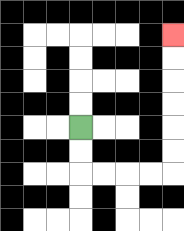{'start': '[3, 5]', 'end': '[7, 1]', 'path_directions': 'D,D,R,R,R,R,U,U,U,U,U,U', 'path_coordinates': '[[3, 5], [3, 6], [3, 7], [4, 7], [5, 7], [6, 7], [7, 7], [7, 6], [7, 5], [7, 4], [7, 3], [7, 2], [7, 1]]'}